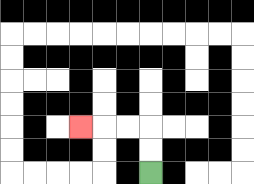{'start': '[6, 7]', 'end': '[3, 5]', 'path_directions': 'U,U,L,L,L', 'path_coordinates': '[[6, 7], [6, 6], [6, 5], [5, 5], [4, 5], [3, 5]]'}